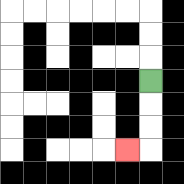{'start': '[6, 3]', 'end': '[5, 6]', 'path_directions': 'D,D,D,L', 'path_coordinates': '[[6, 3], [6, 4], [6, 5], [6, 6], [5, 6]]'}